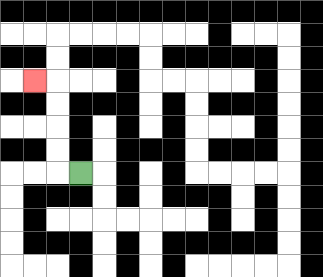{'start': '[3, 7]', 'end': '[1, 3]', 'path_directions': 'L,U,U,U,U,L', 'path_coordinates': '[[3, 7], [2, 7], [2, 6], [2, 5], [2, 4], [2, 3], [1, 3]]'}